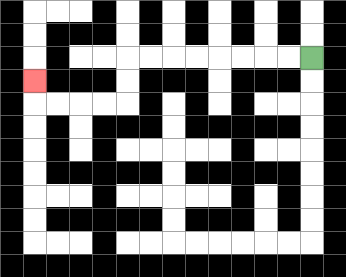{'start': '[13, 2]', 'end': '[1, 3]', 'path_directions': 'L,L,L,L,L,L,L,L,D,D,L,L,L,L,U', 'path_coordinates': '[[13, 2], [12, 2], [11, 2], [10, 2], [9, 2], [8, 2], [7, 2], [6, 2], [5, 2], [5, 3], [5, 4], [4, 4], [3, 4], [2, 4], [1, 4], [1, 3]]'}